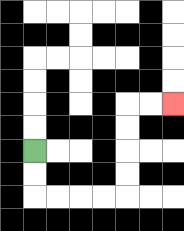{'start': '[1, 6]', 'end': '[7, 4]', 'path_directions': 'D,D,R,R,R,R,U,U,U,U,R,R', 'path_coordinates': '[[1, 6], [1, 7], [1, 8], [2, 8], [3, 8], [4, 8], [5, 8], [5, 7], [5, 6], [5, 5], [5, 4], [6, 4], [7, 4]]'}